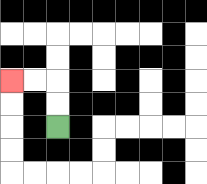{'start': '[2, 5]', 'end': '[0, 3]', 'path_directions': 'U,U,L,L', 'path_coordinates': '[[2, 5], [2, 4], [2, 3], [1, 3], [0, 3]]'}